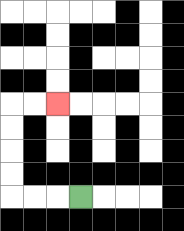{'start': '[3, 8]', 'end': '[2, 4]', 'path_directions': 'L,L,L,U,U,U,U,R,R', 'path_coordinates': '[[3, 8], [2, 8], [1, 8], [0, 8], [0, 7], [0, 6], [0, 5], [0, 4], [1, 4], [2, 4]]'}